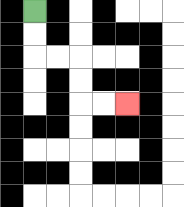{'start': '[1, 0]', 'end': '[5, 4]', 'path_directions': 'D,D,R,R,D,D,R,R', 'path_coordinates': '[[1, 0], [1, 1], [1, 2], [2, 2], [3, 2], [3, 3], [3, 4], [4, 4], [5, 4]]'}